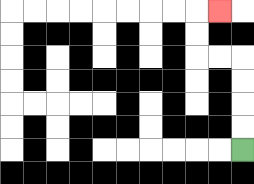{'start': '[10, 6]', 'end': '[9, 0]', 'path_directions': 'U,U,U,U,L,L,U,U,R', 'path_coordinates': '[[10, 6], [10, 5], [10, 4], [10, 3], [10, 2], [9, 2], [8, 2], [8, 1], [8, 0], [9, 0]]'}